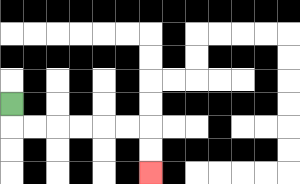{'start': '[0, 4]', 'end': '[6, 7]', 'path_directions': 'D,R,R,R,R,R,R,D,D', 'path_coordinates': '[[0, 4], [0, 5], [1, 5], [2, 5], [3, 5], [4, 5], [5, 5], [6, 5], [6, 6], [6, 7]]'}